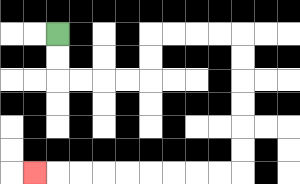{'start': '[2, 1]', 'end': '[1, 7]', 'path_directions': 'D,D,R,R,R,R,U,U,R,R,R,R,D,D,D,D,D,D,L,L,L,L,L,L,L,L,L', 'path_coordinates': '[[2, 1], [2, 2], [2, 3], [3, 3], [4, 3], [5, 3], [6, 3], [6, 2], [6, 1], [7, 1], [8, 1], [9, 1], [10, 1], [10, 2], [10, 3], [10, 4], [10, 5], [10, 6], [10, 7], [9, 7], [8, 7], [7, 7], [6, 7], [5, 7], [4, 7], [3, 7], [2, 7], [1, 7]]'}